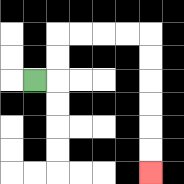{'start': '[1, 3]', 'end': '[6, 7]', 'path_directions': 'R,U,U,R,R,R,R,D,D,D,D,D,D', 'path_coordinates': '[[1, 3], [2, 3], [2, 2], [2, 1], [3, 1], [4, 1], [5, 1], [6, 1], [6, 2], [6, 3], [6, 4], [6, 5], [6, 6], [6, 7]]'}